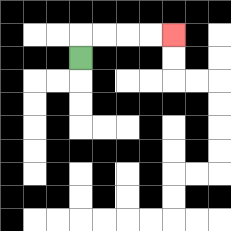{'start': '[3, 2]', 'end': '[7, 1]', 'path_directions': 'U,R,R,R,R', 'path_coordinates': '[[3, 2], [3, 1], [4, 1], [5, 1], [6, 1], [7, 1]]'}